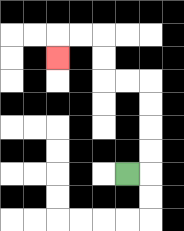{'start': '[5, 7]', 'end': '[2, 2]', 'path_directions': 'R,U,U,U,U,L,L,U,U,L,L,D', 'path_coordinates': '[[5, 7], [6, 7], [6, 6], [6, 5], [6, 4], [6, 3], [5, 3], [4, 3], [4, 2], [4, 1], [3, 1], [2, 1], [2, 2]]'}